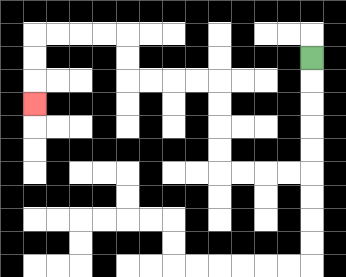{'start': '[13, 2]', 'end': '[1, 4]', 'path_directions': 'D,D,D,D,D,L,L,L,L,U,U,U,U,L,L,L,L,U,U,L,L,L,L,D,D,D', 'path_coordinates': '[[13, 2], [13, 3], [13, 4], [13, 5], [13, 6], [13, 7], [12, 7], [11, 7], [10, 7], [9, 7], [9, 6], [9, 5], [9, 4], [9, 3], [8, 3], [7, 3], [6, 3], [5, 3], [5, 2], [5, 1], [4, 1], [3, 1], [2, 1], [1, 1], [1, 2], [1, 3], [1, 4]]'}